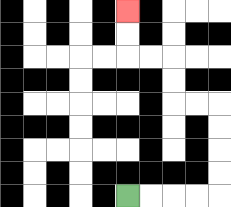{'start': '[5, 8]', 'end': '[5, 0]', 'path_directions': 'R,R,R,R,U,U,U,U,L,L,U,U,L,L,U,U', 'path_coordinates': '[[5, 8], [6, 8], [7, 8], [8, 8], [9, 8], [9, 7], [9, 6], [9, 5], [9, 4], [8, 4], [7, 4], [7, 3], [7, 2], [6, 2], [5, 2], [5, 1], [5, 0]]'}